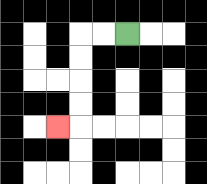{'start': '[5, 1]', 'end': '[2, 5]', 'path_directions': 'L,L,D,D,D,D,L', 'path_coordinates': '[[5, 1], [4, 1], [3, 1], [3, 2], [3, 3], [3, 4], [3, 5], [2, 5]]'}